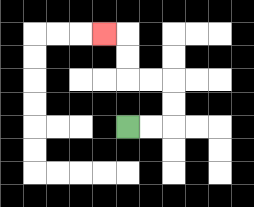{'start': '[5, 5]', 'end': '[4, 1]', 'path_directions': 'R,R,U,U,L,L,U,U,L', 'path_coordinates': '[[5, 5], [6, 5], [7, 5], [7, 4], [7, 3], [6, 3], [5, 3], [5, 2], [5, 1], [4, 1]]'}